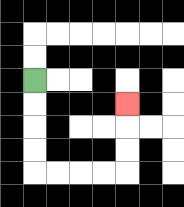{'start': '[1, 3]', 'end': '[5, 4]', 'path_directions': 'D,D,D,D,R,R,R,R,U,U,U', 'path_coordinates': '[[1, 3], [1, 4], [1, 5], [1, 6], [1, 7], [2, 7], [3, 7], [4, 7], [5, 7], [5, 6], [5, 5], [5, 4]]'}